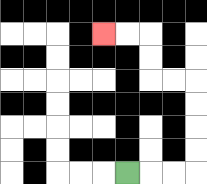{'start': '[5, 7]', 'end': '[4, 1]', 'path_directions': 'R,R,R,U,U,U,U,L,L,U,U,L,L', 'path_coordinates': '[[5, 7], [6, 7], [7, 7], [8, 7], [8, 6], [8, 5], [8, 4], [8, 3], [7, 3], [6, 3], [6, 2], [6, 1], [5, 1], [4, 1]]'}